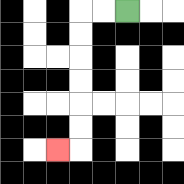{'start': '[5, 0]', 'end': '[2, 6]', 'path_directions': 'L,L,D,D,D,D,D,D,L', 'path_coordinates': '[[5, 0], [4, 0], [3, 0], [3, 1], [3, 2], [3, 3], [3, 4], [3, 5], [3, 6], [2, 6]]'}